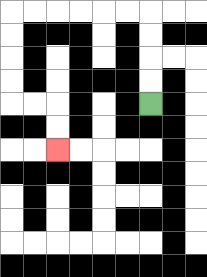{'start': '[6, 4]', 'end': '[2, 6]', 'path_directions': 'U,U,U,U,L,L,L,L,L,L,D,D,D,D,R,R,D,D', 'path_coordinates': '[[6, 4], [6, 3], [6, 2], [6, 1], [6, 0], [5, 0], [4, 0], [3, 0], [2, 0], [1, 0], [0, 0], [0, 1], [0, 2], [0, 3], [0, 4], [1, 4], [2, 4], [2, 5], [2, 6]]'}